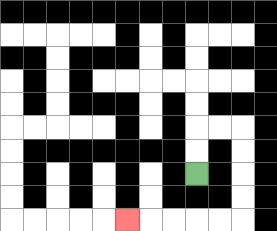{'start': '[8, 7]', 'end': '[5, 9]', 'path_directions': 'U,U,R,R,D,D,D,D,L,L,L,L,L', 'path_coordinates': '[[8, 7], [8, 6], [8, 5], [9, 5], [10, 5], [10, 6], [10, 7], [10, 8], [10, 9], [9, 9], [8, 9], [7, 9], [6, 9], [5, 9]]'}